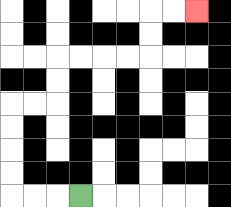{'start': '[3, 8]', 'end': '[8, 0]', 'path_directions': 'L,L,L,U,U,U,U,R,R,U,U,R,R,R,R,U,U,R,R', 'path_coordinates': '[[3, 8], [2, 8], [1, 8], [0, 8], [0, 7], [0, 6], [0, 5], [0, 4], [1, 4], [2, 4], [2, 3], [2, 2], [3, 2], [4, 2], [5, 2], [6, 2], [6, 1], [6, 0], [7, 0], [8, 0]]'}